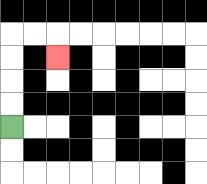{'start': '[0, 5]', 'end': '[2, 2]', 'path_directions': 'U,U,U,U,R,R,D', 'path_coordinates': '[[0, 5], [0, 4], [0, 3], [0, 2], [0, 1], [1, 1], [2, 1], [2, 2]]'}